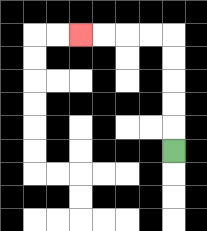{'start': '[7, 6]', 'end': '[3, 1]', 'path_directions': 'U,U,U,U,U,L,L,L,L', 'path_coordinates': '[[7, 6], [7, 5], [7, 4], [7, 3], [7, 2], [7, 1], [6, 1], [5, 1], [4, 1], [3, 1]]'}